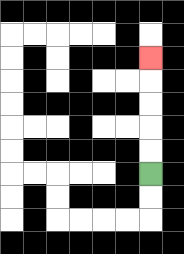{'start': '[6, 7]', 'end': '[6, 2]', 'path_directions': 'U,U,U,U,U', 'path_coordinates': '[[6, 7], [6, 6], [6, 5], [6, 4], [6, 3], [6, 2]]'}